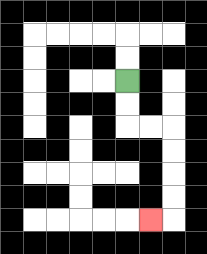{'start': '[5, 3]', 'end': '[6, 9]', 'path_directions': 'D,D,R,R,D,D,D,D,L', 'path_coordinates': '[[5, 3], [5, 4], [5, 5], [6, 5], [7, 5], [7, 6], [7, 7], [7, 8], [7, 9], [6, 9]]'}